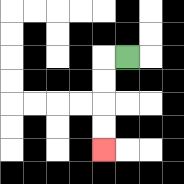{'start': '[5, 2]', 'end': '[4, 6]', 'path_directions': 'L,D,D,D,D', 'path_coordinates': '[[5, 2], [4, 2], [4, 3], [4, 4], [4, 5], [4, 6]]'}